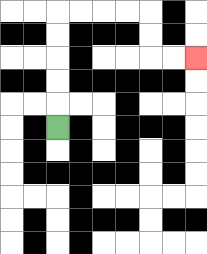{'start': '[2, 5]', 'end': '[8, 2]', 'path_directions': 'U,U,U,U,U,R,R,R,R,D,D,R,R', 'path_coordinates': '[[2, 5], [2, 4], [2, 3], [2, 2], [2, 1], [2, 0], [3, 0], [4, 0], [5, 0], [6, 0], [6, 1], [6, 2], [7, 2], [8, 2]]'}